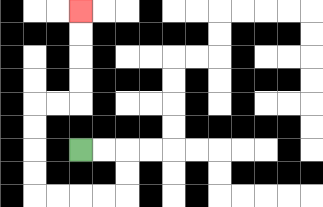{'start': '[3, 6]', 'end': '[3, 0]', 'path_directions': 'R,R,D,D,L,L,L,L,U,U,U,U,R,R,U,U,U,U', 'path_coordinates': '[[3, 6], [4, 6], [5, 6], [5, 7], [5, 8], [4, 8], [3, 8], [2, 8], [1, 8], [1, 7], [1, 6], [1, 5], [1, 4], [2, 4], [3, 4], [3, 3], [3, 2], [3, 1], [3, 0]]'}